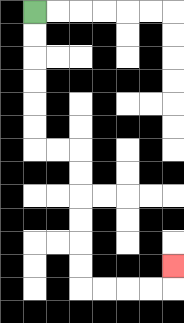{'start': '[1, 0]', 'end': '[7, 11]', 'path_directions': 'D,D,D,D,D,D,R,R,D,D,D,D,D,D,R,R,R,R,U', 'path_coordinates': '[[1, 0], [1, 1], [1, 2], [1, 3], [1, 4], [1, 5], [1, 6], [2, 6], [3, 6], [3, 7], [3, 8], [3, 9], [3, 10], [3, 11], [3, 12], [4, 12], [5, 12], [6, 12], [7, 12], [7, 11]]'}